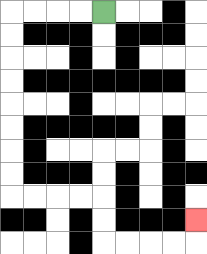{'start': '[4, 0]', 'end': '[8, 9]', 'path_directions': 'L,L,L,L,D,D,D,D,D,D,D,D,R,R,R,R,D,D,R,R,R,R,U', 'path_coordinates': '[[4, 0], [3, 0], [2, 0], [1, 0], [0, 0], [0, 1], [0, 2], [0, 3], [0, 4], [0, 5], [0, 6], [0, 7], [0, 8], [1, 8], [2, 8], [3, 8], [4, 8], [4, 9], [4, 10], [5, 10], [6, 10], [7, 10], [8, 10], [8, 9]]'}